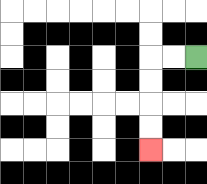{'start': '[8, 2]', 'end': '[6, 6]', 'path_directions': 'L,L,D,D,D,D', 'path_coordinates': '[[8, 2], [7, 2], [6, 2], [6, 3], [6, 4], [6, 5], [6, 6]]'}